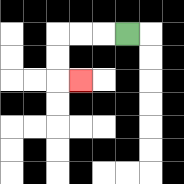{'start': '[5, 1]', 'end': '[3, 3]', 'path_directions': 'L,L,L,D,D,R', 'path_coordinates': '[[5, 1], [4, 1], [3, 1], [2, 1], [2, 2], [2, 3], [3, 3]]'}